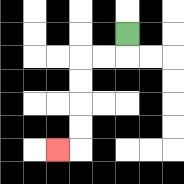{'start': '[5, 1]', 'end': '[2, 6]', 'path_directions': 'D,L,L,D,D,D,D,L', 'path_coordinates': '[[5, 1], [5, 2], [4, 2], [3, 2], [3, 3], [3, 4], [3, 5], [3, 6], [2, 6]]'}